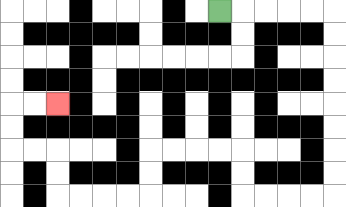{'start': '[9, 0]', 'end': '[2, 4]', 'path_directions': 'R,R,R,R,R,D,D,D,D,D,D,D,D,L,L,L,L,U,U,L,L,L,L,D,D,L,L,L,L,U,U,L,L,U,U,R,R', 'path_coordinates': '[[9, 0], [10, 0], [11, 0], [12, 0], [13, 0], [14, 0], [14, 1], [14, 2], [14, 3], [14, 4], [14, 5], [14, 6], [14, 7], [14, 8], [13, 8], [12, 8], [11, 8], [10, 8], [10, 7], [10, 6], [9, 6], [8, 6], [7, 6], [6, 6], [6, 7], [6, 8], [5, 8], [4, 8], [3, 8], [2, 8], [2, 7], [2, 6], [1, 6], [0, 6], [0, 5], [0, 4], [1, 4], [2, 4]]'}